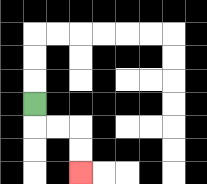{'start': '[1, 4]', 'end': '[3, 7]', 'path_directions': 'D,R,R,D,D', 'path_coordinates': '[[1, 4], [1, 5], [2, 5], [3, 5], [3, 6], [3, 7]]'}